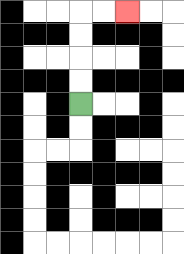{'start': '[3, 4]', 'end': '[5, 0]', 'path_directions': 'U,U,U,U,R,R', 'path_coordinates': '[[3, 4], [3, 3], [3, 2], [3, 1], [3, 0], [4, 0], [5, 0]]'}